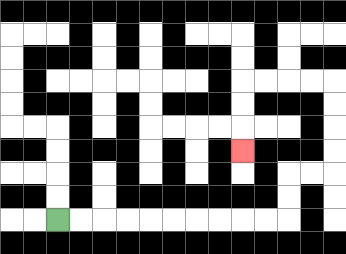{'start': '[2, 9]', 'end': '[10, 6]', 'path_directions': 'R,R,R,R,R,R,R,R,R,R,U,U,R,R,U,U,U,U,L,L,L,L,D,D,D', 'path_coordinates': '[[2, 9], [3, 9], [4, 9], [5, 9], [6, 9], [7, 9], [8, 9], [9, 9], [10, 9], [11, 9], [12, 9], [12, 8], [12, 7], [13, 7], [14, 7], [14, 6], [14, 5], [14, 4], [14, 3], [13, 3], [12, 3], [11, 3], [10, 3], [10, 4], [10, 5], [10, 6]]'}